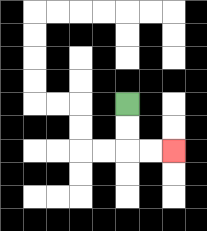{'start': '[5, 4]', 'end': '[7, 6]', 'path_directions': 'D,D,R,R', 'path_coordinates': '[[5, 4], [5, 5], [5, 6], [6, 6], [7, 6]]'}